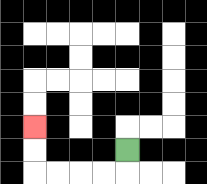{'start': '[5, 6]', 'end': '[1, 5]', 'path_directions': 'D,L,L,L,L,U,U', 'path_coordinates': '[[5, 6], [5, 7], [4, 7], [3, 7], [2, 7], [1, 7], [1, 6], [1, 5]]'}